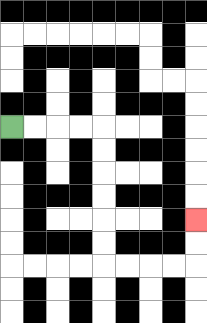{'start': '[0, 5]', 'end': '[8, 9]', 'path_directions': 'R,R,R,R,D,D,D,D,D,D,R,R,R,R,U,U', 'path_coordinates': '[[0, 5], [1, 5], [2, 5], [3, 5], [4, 5], [4, 6], [4, 7], [4, 8], [4, 9], [4, 10], [4, 11], [5, 11], [6, 11], [7, 11], [8, 11], [8, 10], [8, 9]]'}